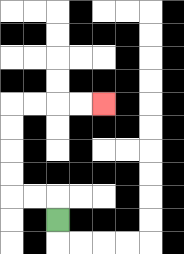{'start': '[2, 9]', 'end': '[4, 4]', 'path_directions': 'U,L,L,U,U,U,U,R,R,R,R', 'path_coordinates': '[[2, 9], [2, 8], [1, 8], [0, 8], [0, 7], [0, 6], [0, 5], [0, 4], [1, 4], [2, 4], [3, 4], [4, 4]]'}